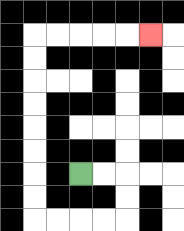{'start': '[3, 7]', 'end': '[6, 1]', 'path_directions': 'R,R,D,D,L,L,L,L,U,U,U,U,U,U,U,U,R,R,R,R,R', 'path_coordinates': '[[3, 7], [4, 7], [5, 7], [5, 8], [5, 9], [4, 9], [3, 9], [2, 9], [1, 9], [1, 8], [1, 7], [1, 6], [1, 5], [1, 4], [1, 3], [1, 2], [1, 1], [2, 1], [3, 1], [4, 1], [5, 1], [6, 1]]'}